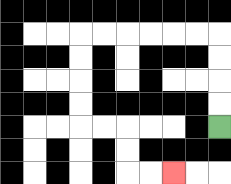{'start': '[9, 5]', 'end': '[7, 7]', 'path_directions': 'U,U,U,U,L,L,L,L,L,L,D,D,D,D,R,R,D,D,R,R', 'path_coordinates': '[[9, 5], [9, 4], [9, 3], [9, 2], [9, 1], [8, 1], [7, 1], [6, 1], [5, 1], [4, 1], [3, 1], [3, 2], [3, 3], [3, 4], [3, 5], [4, 5], [5, 5], [5, 6], [5, 7], [6, 7], [7, 7]]'}